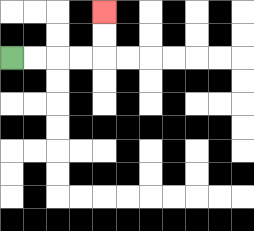{'start': '[0, 2]', 'end': '[4, 0]', 'path_directions': 'R,R,R,R,U,U', 'path_coordinates': '[[0, 2], [1, 2], [2, 2], [3, 2], [4, 2], [4, 1], [4, 0]]'}